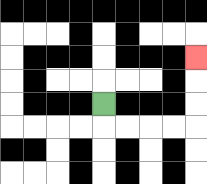{'start': '[4, 4]', 'end': '[8, 2]', 'path_directions': 'D,R,R,R,R,U,U,U', 'path_coordinates': '[[4, 4], [4, 5], [5, 5], [6, 5], [7, 5], [8, 5], [8, 4], [8, 3], [8, 2]]'}